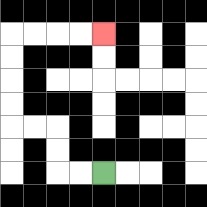{'start': '[4, 7]', 'end': '[4, 1]', 'path_directions': 'L,L,U,U,L,L,U,U,U,U,R,R,R,R', 'path_coordinates': '[[4, 7], [3, 7], [2, 7], [2, 6], [2, 5], [1, 5], [0, 5], [0, 4], [0, 3], [0, 2], [0, 1], [1, 1], [2, 1], [3, 1], [4, 1]]'}